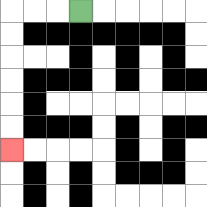{'start': '[3, 0]', 'end': '[0, 6]', 'path_directions': 'L,L,L,D,D,D,D,D,D', 'path_coordinates': '[[3, 0], [2, 0], [1, 0], [0, 0], [0, 1], [0, 2], [0, 3], [0, 4], [0, 5], [0, 6]]'}